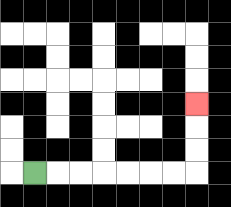{'start': '[1, 7]', 'end': '[8, 4]', 'path_directions': 'R,R,R,R,R,R,R,U,U,U', 'path_coordinates': '[[1, 7], [2, 7], [3, 7], [4, 7], [5, 7], [6, 7], [7, 7], [8, 7], [8, 6], [8, 5], [8, 4]]'}